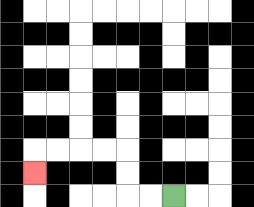{'start': '[7, 8]', 'end': '[1, 7]', 'path_directions': 'L,L,U,U,L,L,L,L,D', 'path_coordinates': '[[7, 8], [6, 8], [5, 8], [5, 7], [5, 6], [4, 6], [3, 6], [2, 6], [1, 6], [1, 7]]'}